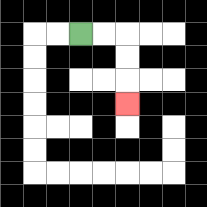{'start': '[3, 1]', 'end': '[5, 4]', 'path_directions': 'R,R,D,D,D', 'path_coordinates': '[[3, 1], [4, 1], [5, 1], [5, 2], [5, 3], [5, 4]]'}